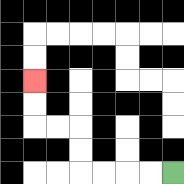{'start': '[7, 7]', 'end': '[1, 3]', 'path_directions': 'L,L,L,L,U,U,L,L,U,U', 'path_coordinates': '[[7, 7], [6, 7], [5, 7], [4, 7], [3, 7], [3, 6], [3, 5], [2, 5], [1, 5], [1, 4], [1, 3]]'}